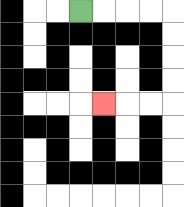{'start': '[3, 0]', 'end': '[4, 4]', 'path_directions': 'R,R,R,R,D,D,D,D,L,L,L', 'path_coordinates': '[[3, 0], [4, 0], [5, 0], [6, 0], [7, 0], [7, 1], [7, 2], [7, 3], [7, 4], [6, 4], [5, 4], [4, 4]]'}